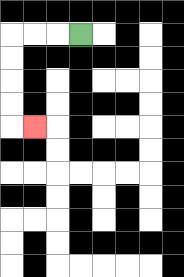{'start': '[3, 1]', 'end': '[1, 5]', 'path_directions': 'L,L,L,D,D,D,D,R', 'path_coordinates': '[[3, 1], [2, 1], [1, 1], [0, 1], [0, 2], [0, 3], [0, 4], [0, 5], [1, 5]]'}